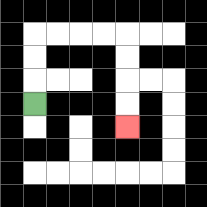{'start': '[1, 4]', 'end': '[5, 5]', 'path_directions': 'U,U,U,R,R,R,R,D,D,D,D', 'path_coordinates': '[[1, 4], [1, 3], [1, 2], [1, 1], [2, 1], [3, 1], [4, 1], [5, 1], [5, 2], [5, 3], [5, 4], [5, 5]]'}